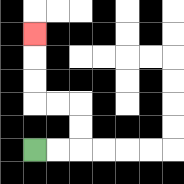{'start': '[1, 6]', 'end': '[1, 1]', 'path_directions': 'R,R,U,U,L,L,U,U,U', 'path_coordinates': '[[1, 6], [2, 6], [3, 6], [3, 5], [3, 4], [2, 4], [1, 4], [1, 3], [1, 2], [1, 1]]'}